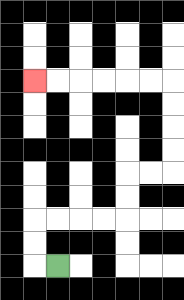{'start': '[2, 11]', 'end': '[1, 3]', 'path_directions': 'L,U,U,R,R,R,R,U,U,R,R,U,U,U,U,L,L,L,L,L,L', 'path_coordinates': '[[2, 11], [1, 11], [1, 10], [1, 9], [2, 9], [3, 9], [4, 9], [5, 9], [5, 8], [5, 7], [6, 7], [7, 7], [7, 6], [7, 5], [7, 4], [7, 3], [6, 3], [5, 3], [4, 3], [3, 3], [2, 3], [1, 3]]'}